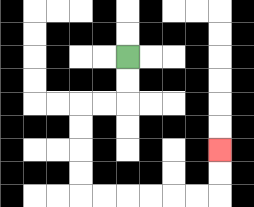{'start': '[5, 2]', 'end': '[9, 6]', 'path_directions': 'D,D,L,L,D,D,D,D,R,R,R,R,R,R,U,U', 'path_coordinates': '[[5, 2], [5, 3], [5, 4], [4, 4], [3, 4], [3, 5], [3, 6], [3, 7], [3, 8], [4, 8], [5, 8], [6, 8], [7, 8], [8, 8], [9, 8], [9, 7], [9, 6]]'}